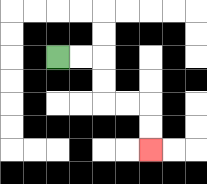{'start': '[2, 2]', 'end': '[6, 6]', 'path_directions': 'R,R,D,D,R,R,D,D', 'path_coordinates': '[[2, 2], [3, 2], [4, 2], [4, 3], [4, 4], [5, 4], [6, 4], [6, 5], [6, 6]]'}